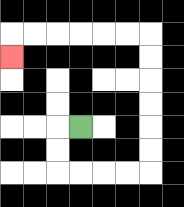{'start': '[3, 5]', 'end': '[0, 2]', 'path_directions': 'L,D,D,R,R,R,R,U,U,U,U,U,U,L,L,L,L,L,L,D', 'path_coordinates': '[[3, 5], [2, 5], [2, 6], [2, 7], [3, 7], [4, 7], [5, 7], [6, 7], [6, 6], [6, 5], [6, 4], [6, 3], [6, 2], [6, 1], [5, 1], [4, 1], [3, 1], [2, 1], [1, 1], [0, 1], [0, 2]]'}